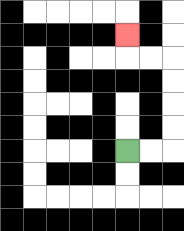{'start': '[5, 6]', 'end': '[5, 1]', 'path_directions': 'R,R,U,U,U,U,L,L,U', 'path_coordinates': '[[5, 6], [6, 6], [7, 6], [7, 5], [7, 4], [7, 3], [7, 2], [6, 2], [5, 2], [5, 1]]'}